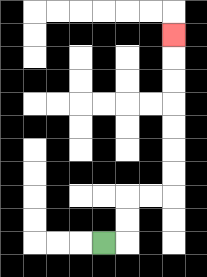{'start': '[4, 10]', 'end': '[7, 1]', 'path_directions': 'R,U,U,R,R,U,U,U,U,U,U,U', 'path_coordinates': '[[4, 10], [5, 10], [5, 9], [5, 8], [6, 8], [7, 8], [7, 7], [7, 6], [7, 5], [7, 4], [7, 3], [7, 2], [7, 1]]'}